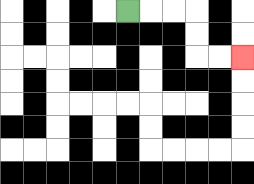{'start': '[5, 0]', 'end': '[10, 2]', 'path_directions': 'R,R,R,D,D,R,R', 'path_coordinates': '[[5, 0], [6, 0], [7, 0], [8, 0], [8, 1], [8, 2], [9, 2], [10, 2]]'}